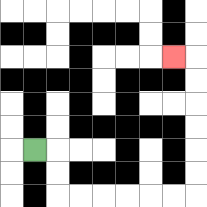{'start': '[1, 6]', 'end': '[7, 2]', 'path_directions': 'R,D,D,R,R,R,R,R,R,U,U,U,U,U,U,L', 'path_coordinates': '[[1, 6], [2, 6], [2, 7], [2, 8], [3, 8], [4, 8], [5, 8], [6, 8], [7, 8], [8, 8], [8, 7], [8, 6], [8, 5], [8, 4], [8, 3], [8, 2], [7, 2]]'}